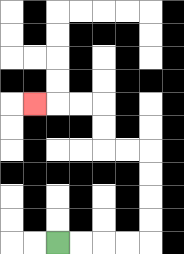{'start': '[2, 10]', 'end': '[1, 4]', 'path_directions': 'R,R,R,R,U,U,U,U,L,L,U,U,L,L,L', 'path_coordinates': '[[2, 10], [3, 10], [4, 10], [5, 10], [6, 10], [6, 9], [6, 8], [6, 7], [6, 6], [5, 6], [4, 6], [4, 5], [4, 4], [3, 4], [2, 4], [1, 4]]'}